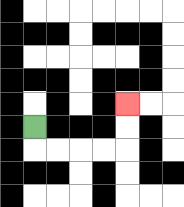{'start': '[1, 5]', 'end': '[5, 4]', 'path_directions': 'D,R,R,R,R,U,U', 'path_coordinates': '[[1, 5], [1, 6], [2, 6], [3, 6], [4, 6], [5, 6], [5, 5], [5, 4]]'}